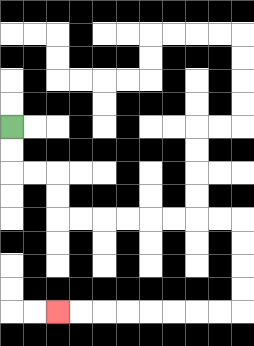{'start': '[0, 5]', 'end': '[2, 13]', 'path_directions': 'D,D,R,R,D,D,R,R,R,R,R,R,R,R,D,D,D,D,L,L,L,L,L,L,L,L', 'path_coordinates': '[[0, 5], [0, 6], [0, 7], [1, 7], [2, 7], [2, 8], [2, 9], [3, 9], [4, 9], [5, 9], [6, 9], [7, 9], [8, 9], [9, 9], [10, 9], [10, 10], [10, 11], [10, 12], [10, 13], [9, 13], [8, 13], [7, 13], [6, 13], [5, 13], [4, 13], [3, 13], [2, 13]]'}